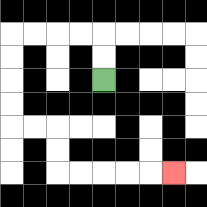{'start': '[4, 3]', 'end': '[7, 7]', 'path_directions': 'U,U,L,L,L,L,D,D,D,D,R,R,D,D,R,R,R,R,R', 'path_coordinates': '[[4, 3], [4, 2], [4, 1], [3, 1], [2, 1], [1, 1], [0, 1], [0, 2], [0, 3], [0, 4], [0, 5], [1, 5], [2, 5], [2, 6], [2, 7], [3, 7], [4, 7], [5, 7], [6, 7], [7, 7]]'}